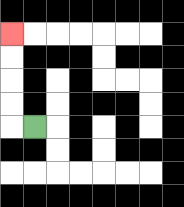{'start': '[1, 5]', 'end': '[0, 1]', 'path_directions': 'L,U,U,U,U', 'path_coordinates': '[[1, 5], [0, 5], [0, 4], [0, 3], [0, 2], [0, 1]]'}